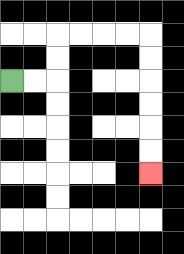{'start': '[0, 3]', 'end': '[6, 7]', 'path_directions': 'R,R,U,U,R,R,R,R,D,D,D,D,D,D', 'path_coordinates': '[[0, 3], [1, 3], [2, 3], [2, 2], [2, 1], [3, 1], [4, 1], [5, 1], [6, 1], [6, 2], [6, 3], [6, 4], [6, 5], [6, 6], [6, 7]]'}